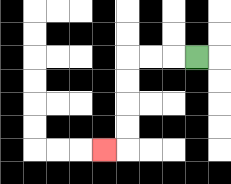{'start': '[8, 2]', 'end': '[4, 6]', 'path_directions': 'L,L,L,D,D,D,D,L', 'path_coordinates': '[[8, 2], [7, 2], [6, 2], [5, 2], [5, 3], [5, 4], [5, 5], [5, 6], [4, 6]]'}